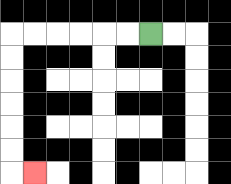{'start': '[6, 1]', 'end': '[1, 7]', 'path_directions': 'L,L,L,L,L,L,D,D,D,D,D,D,R', 'path_coordinates': '[[6, 1], [5, 1], [4, 1], [3, 1], [2, 1], [1, 1], [0, 1], [0, 2], [0, 3], [0, 4], [0, 5], [0, 6], [0, 7], [1, 7]]'}